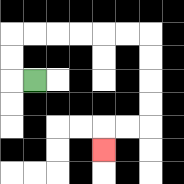{'start': '[1, 3]', 'end': '[4, 6]', 'path_directions': 'L,U,U,R,R,R,R,R,R,D,D,D,D,L,L,D', 'path_coordinates': '[[1, 3], [0, 3], [0, 2], [0, 1], [1, 1], [2, 1], [3, 1], [4, 1], [5, 1], [6, 1], [6, 2], [6, 3], [6, 4], [6, 5], [5, 5], [4, 5], [4, 6]]'}